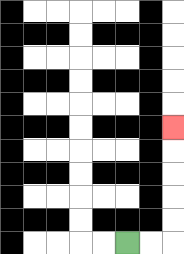{'start': '[5, 10]', 'end': '[7, 5]', 'path_directions': 'R,R,U,U,U,U,U', 'path_coordinates': '[[5, 10], [6, 10], [7, 10], [7, 9], [7, 8], [7, 7], [7, 6], [7, 5]]'}